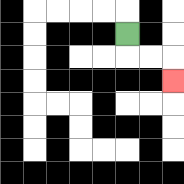{'start': '[5, 1]', 'end': '[7, 3]', 'path_directions': 'D,R,R,D', 'path_coordinates': '[[5, 1], [5, 2], [6, 2], [7, 2], [7, 3]]'}